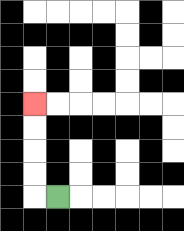{'start': '[2, 8]', 'end': '[1, 4]', 'path_directions': 'L,U,U,U,U', 'path_coordinates': '[[2, 8], [1, 8], [1, 7], [1, 6], [1, 5], [1, 4]]'}